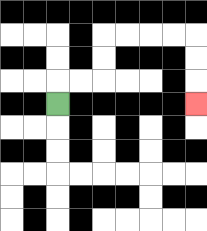{'start': '[2, 4]', 'end': '[8, 4]', 'path_directions': 'U,R,R,U,U,R,R,R,R,D,D,D', 'path_coordinates': '[[2, 4], [2, 3], [3, 3], [4, 3], [4, 2], [4, 1], [5, 1], [6, 1], [7, 1], [8, 1], [8, 2], [8, 3], [8, 4]]'}